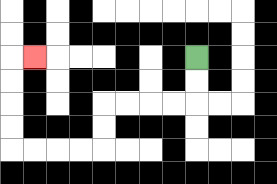{'start': '[8, 2]', 'end': '[1, 2]', 'path_directions': 'D,D,L,L,L,L,D,D,L,L,L,L,U,U,U,U,R', 'path_coordinates': '[[8, 2], [8, 3], [8, 4], [7, 4], [6, 4], [5, 4], [4, 4], [4, 5], [4, 6], [3, 6], [2, 6], [1, 6], [0, 6], [0, 5], [0, 4], [0, 3], [0, 2], [1, 2]]'}